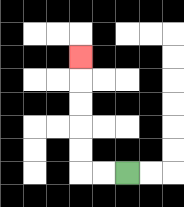{'start': '[5, 7]', 'end': '[3, 2]', 'path_directions': 'L,L,U,U,U,U,U', 'path_coordinates': '[[5, 7], [4, 7], [3, 7], [3, 6], [3, 5], [3, 4], [3, 3], [3, 2]]'}